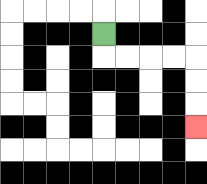{'start': '[4, 1]', 'end': '[8, 5]', 'path_directions': 'D,R,R,R,R,D,D,D', 'path_coordinates': '[[4, 1], [4, 2], [5, 2], [6, 2], [7, 2], [8, 2], [8, 3], [8, 4], [8, 5]]'}